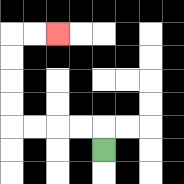{'start': '[4, 6]', 'end': '[2, 1]', 'path_directions': 'U,L,L,L,L,U,U,U,U,R,R', 'path_coordinates': '[[4, 6], [4, 5], [3, 5], [2, 5], [1, 5], [0, 5], [0, 4], [0, 3], [0, 2], [0, 1], [1, 1], [2, 1]]'}